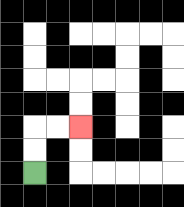{'start': '[1, 7]', 'end': '[3, 5]', 'path_directions': 'U,U,R,R', 'path_coordinates': '[[1, 7], [1, 6], [1, 5], [2, 5], [3, 5]]'}